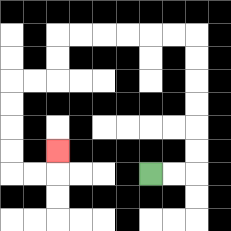{'start': '[6, 7]', 'end': '[2, 6]', 'path_directions': 'R,R,U,U,U,U,U,U,L,L,L,L,L,L,D,D,L,L,D,D,D,D,R,R,U', 'path_coordinates': '[[6, 7], [7, 7], [8, 7], [8, 6], [8, 5], [8, 4], [8, 3], [8, 2], [8, 1], [7, 1], [6, 1], [5, 1], [4, 1], [3, 1], [2, 1], [2, 2], [2, 3], [1, 3], [0, 3], [0, 4], [0, 5], [0, 6], [0, 7], [1, 7], [2, 7], [2, 6]]'}